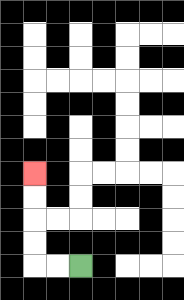{'start': '[3, 11]', 'end': '[1, 7]', 'path_directions': 'L,L,U,U,U,U', 'path_coordinates': '[[3, 11], [2, 11], [1, 11], [1, 10], [1, 9], [1, 8], [1, 7]]'}